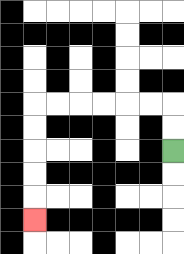{'start': '[7, 6]', 'end': '[1, 9]', 'path_directions': 'U,U,L,L,L,L,L,L,D,D,D,D,D', 'path_coordinates': '[[7, 6], [7, 5], [7, 4], [6, 4], [5, 4], [4, 4], [3, 4], [2, 4], [1, 4], [1, 5], [1, 6], [1, 7], [1, 8], [1, 9]]'}